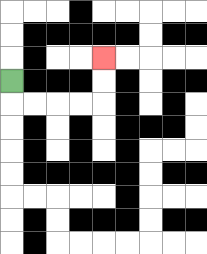{'start': '[0, 3]', 'end': '[4, 2]', 'path_directions': 'D,R,R,R,R,U,U', 'path_coordinates': '[[0, 3], [0, 4], [1, 4], [2, 4], [3, 4], [4, 4], [4, 3], [4, 2]]'}